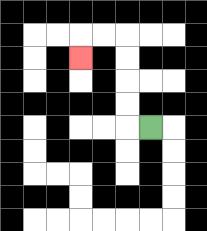{'start': '[6, 5]', 'end': '[3, 2]', 'path_directions': 'L,U,U,U,U,L,L,D', 'path_coordinates': '[[6, 5], [5, 5], [5, 4], [5, 3], [5, 2], [5, 1], [4, 1], [3, 1], [3, 2]]'}